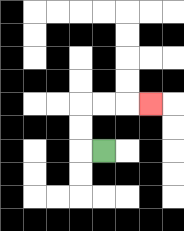{'start': '[4, 6]', 'end': '[6, 4]', 'path_directions': 'L,U,U,R,R,R', 'path_coordinates': '[[4, 6], [3, 6], [3, 5], [3, 4], [4, 4], [5, 4], [6, 4]]'}